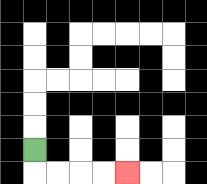{'start': '[1, 6]', 'end': '[5, 7]', 'path_directions': 'D,R,R,R,R', 'path_coordinates': '[[1, 6], [1, 7], [2, 7], [3, 7], [4, 7], [5, 7]]'}